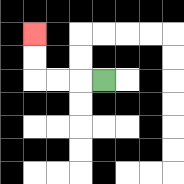{'start': '[4, 3]', 'end': '[1, 1]', 'path_directions': 'L,L,L,U,U', 'path_coordinates': '[[4, 3], [3, 3], [2, 3], [1, 3], [1, 2], [1, 1]]'}